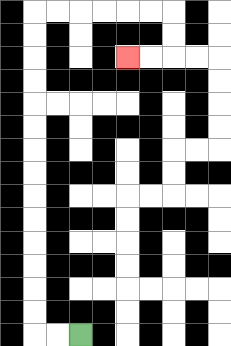{'start': '[3, 14]', 'end': '[5, 2]', 'path_directions': 'L,L,U,U,U,U,U,U,U,U,U,U,U,U,U,U,R,R,R,R,R,R,D,D,L,L', 'path_coordinates': '[[3, 14], [2, 14], [1, 14], [1, 13], [1, 12], [1, 11], [1, 10], [1, 9], [1, 8], [1, 7], [1, 6], [1, 5], [1, 4], [1, 3], [1, 2], [1, 1], [1, 0], [2, 0], [3, 0], [4, 0], [5, 0], [6, 0], [7, 0], [7, 1], [7, 2], [6, 2], [5, 2]]'}